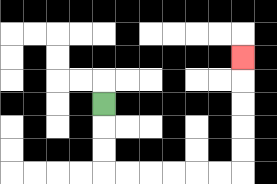{'start': '[4, 4]', 'end': '[10, 2]', 'path_directions': 'D,D,D,R,R,R,R,R,R,U,U,U,U,U', 'path_coordinates': '[[4, 4], [4, 5], [4, 6], [4, 7], [5, 7], [6, 7], [7, 7], [8, 7], [9, 7], [10, 7], [10, 6], [10, 5], [10, 4], [10, 3], [10, 2]]'}